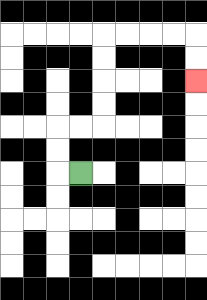{'start': '[3, 7]', 'end': '[8, 3]', 'path_directions': 'L,U,U,R,R,U,U,U,U,R,R,R,R,D,D', 'path_coordinates': '[[3, 7], [2, 7], [2, 6], [2, 5], [3, 5], [4, 5], [4, 4], [4, 3], [4, 2], [4, 1], [5, 1], [6, 1], [7, 1], [8, 1], [8, 2], [8, 3]]'}